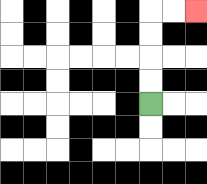{'start': '[6, 4]', 'end': '[8, 0]', 'path_directions': 'U,U,U,U,R,R', 'path_coordinates': '[[6, 4], [6, 3], [6, 2], [6, 1], [6, 0], [7, 0], [8, 0]]'}